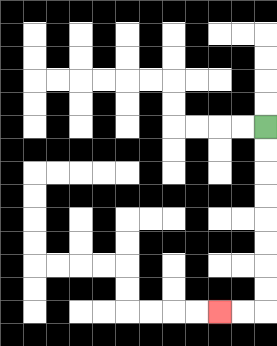{'start': '[11, 5]', 'end': '[9, 13]', 'path_directions': 'D,D,D,D,D,D,D,D,L,L', 'path_coordinates': '[[11, 5], [11, 6], [11, 7], [11, 8], [11, 9], [11, 10], [11, 11], [11, 12], [11, 13], [10, 13], [9, 13]]'}